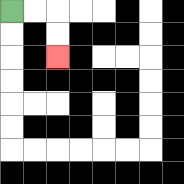{'start': '[0, 0]', 'end': '[2, 2]', 'path_directions': 'R,R,D,D', 'path_coordinates': '[[0, 0], [1, 0], [2, 0], [2, 1], [2, 2]]'}